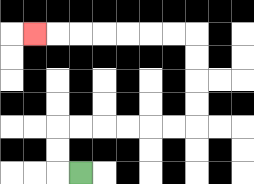{'start': '[3, 7]', 'end': '[1, 1]', 'path_directions': 'L,U,U,R,R,R,R,R,R,U,U,U,U,L,L,L,L,L,L,L', 'path_coordinates': '[[3, 7], [2, 7], [2, 6], [2, 5], [3, 5], [4, 5], [5, 5], [6, 5], [7, 5], [8, 5], [8, 4], [8, 3], [8, 2], [8, 1], [7, 1], [6, 1], [5, 1], [4, 1], [3, 1], [2, 1], [1, 1]]'}